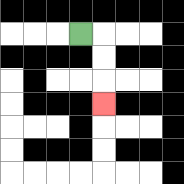{'start': '[3, 1]', 'end': '[4, 4]', 'path_directions': 'R,D,D,D', 'path_coordinates': '[[3, 1], [4, 1], [4, 2], [4, 3], [4, 4]]'}